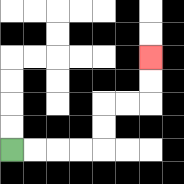{'start': '[0, 6]', 'end': '[6, 2]', 'path_directions': 'R,R,R,R,U,U,R,R,U,U', 'path_coordinates': '[[0, 6], [1, 6], [2, 6], [3, 6], [4, 6], [4, 5], [4, 4], [5, 4], [6, 4], [6, 3], [6, 2]]'}